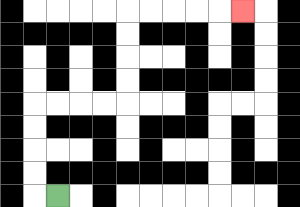{'start': '[2, 8]', 'end': '[10, 0]', 'path_directions': 'L,U,U,U,U,R,R,R,R,U,U,U,U,R,R,R,R,R', 'path_coordinates': '[[2, 8], [1, 8], [1, 7], [1, 6], [1, 5], [1, 4], [2, 4], [3, 4], [4, 4], [5, 4], [5, 3], [5, 2], [5, 1], [5, 0], [6, 0], [7, 0], [8, 0], [9, 0], [10, 0]]'}